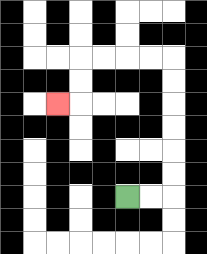{'start': '[5, 8]', 'end': '[2, 4]', 'path_directions': 'R,R,U,U,U,U,U,U,L,L,L,L,D,D,L', 'path_coordinates': '[[5, 8], [6, 8], [7, 8], [7, 7], [7, 6], [7, 5], [7, 4], [7, 3], [7, 2], [6, 2], [5, 2], [4, 2], [3, 2], [3, 3], [3, 4], [2, 4]]'}